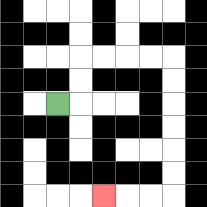{'start': '[2, 4]', 'end': '[4, 8]', 'path_directions': 'R,U,U,R,R,R,R,D,D,D,D,D,D,L,L,L', 'path_coordinates': '[[2, 4], [3, 4], [3, 3], [3, 2], [4, 2], [5, 2], [6, 2], [7, 2], [7, 3], [7, 4], [7, 5], [7, 6], [7, 7], [7, 8], [6, 8], [5, 8], [4, 8]]'}